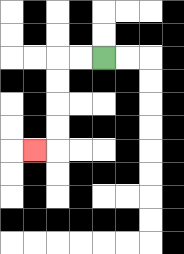{'start': '[4, 2]', 'end': '[1, 6]', 'path_directions': 'L,L,D,D,D,D,L', 'path_coordinates': '[[4, 2], [3, 2], [2, 2], [2, 3], [2, 4], [2, 5], [2, 6], [1, 6]]'}